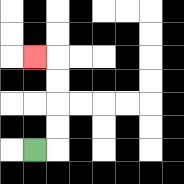{'start': '[1, 6]', 'end': '[1, 2]', 'path_directions': 'R,U,U,U,U,L', 'path_coordinates': '[[1, 6], [2, 6], [2, 5], [2, 4], [2, 3], [2, 2], [1, 2]]'}